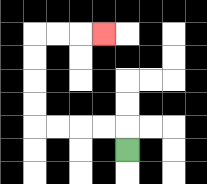{'start': '[5, 6]', 'end': '[4, 1]', 'path_directions': 'U,L,L,L,L,U,U,U,U,R,R,R', 'path_coordinates': '[[5, 6], [5, 5], [4, 5], [3, 5], [2, 5], [1, 5], [1, 4], [1, 3], [1, 2], [1, 1], [2, 1], [3, 1], [4, 1]]'}